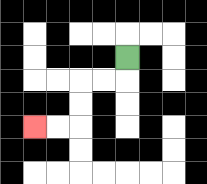{'start': '[5, 2]', 'end': '[1, 5]', 'path_directions': 'D,L,L,D,D,L,L', 'path_coordinates': '[[5, 2], [5, 3], [4, 3], [3, 3], [3, 4], [3, 5], [2, 5], [1, 5]]'}